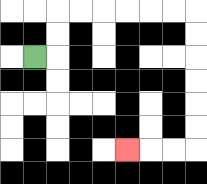{'start': '[1, 2]', 'end': '[5, 6]', 'path_directions': 'R,U,U,R,R,R,R,R,R,D,D,D,D,D,D,L,L,L', 'path_coordinates': '[[1, 2], [2, 2], [2, 1], [2, 0], [3, 0], [4, 0], [5, 0], [6, 0], [7, 0], [8, 0], [8, 1], [8, 2], [8, 3], [8, 4], [8, 5], [8, 6], [7, 6], [6, 6], [5, 6]]'}